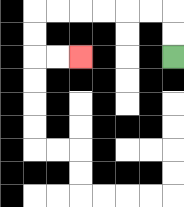{'start': '[7, 2]', 'end': '[3, 2]', 'path_directions': 'U,U,L,L,L,L,L,L,D,D,R,R', 'path_coordinates': '[[7, 2], [7, 1], [7, 0], [6, 0], [5, 0], [4, 0], [3, 0], [2, 0], [1, 0], [1, 1], [1, 2], [2, 2], [3, 2]]'}